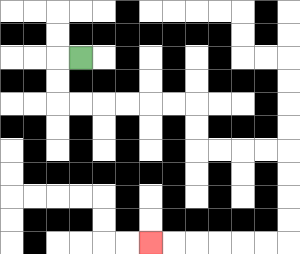{'start': '[3, 2]', 'end': '[6, 10]', 'path_directions': 'L,D,D,R,R,R,R,R,R,D,D,R,R,R,R,D,D,D,D,L,L,L,L,L,L', 'path_coordinates': '[[3, 2], [2, 2], [2, 3], [2, 4], [3, 4], [4, 4], [5, 4], [6, 4], [7, 4], [8, 4], [8, 5], [8, 6], [9, 6], [10, 6], [11, 6], [12, 6], [12, 7], [12, 8], [12, 9], [12, 10], [11, 10], [10, 10], [9, 10], [8, 10], [7, 10], [6, 10]]'}